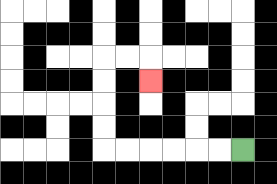{'start': '[10, 6]', 'end': '[6, 3]', 'path_directions': 'L,L,L,L,L,L,U,U,U,U,R,R,D', 'path_coordinates': '[[10, 6], [9, 6], [8, 6], [7, 6], [6, 6], [5, 6], [4, 6], [4, 5], [4, 4], [4, 3], [4, 2], [5, 2], [6, 2], [6, 3]]'}